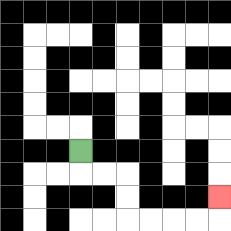{'start': '[3, 6]', 'end': '[9, 8]', 'path_directions': 'D,R,R,D,D,R,R,R,R,U', 'path_coordinates': '[[3, 6], [3, 7], [4, 7], [5, 7], [5, 8], [5, 9], [6, 9], [7, 9], [8, 9], [9, 9], [9, 8]]'}